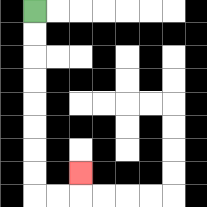{'start': '[1, 0]', 'end': '[3, 7]', 'path_directions': 'D,D,D,D,D,D,D,D,R,R,U', 'path_coordinates': '[[1, 0], [1, 1], [1, 2], [1, 3], [1, 4], [1, 5], [1, 6], [1, 7], [1, 8], [2, 8], [3, 8], [3, 7]]'}